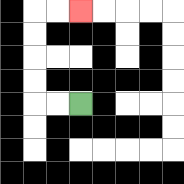{'start': '[3, 4]', 'end': '[3, 0]', 'path_directions': 'L,L,U,U,U,U,R,R', 'path_coordinates': '[[3, 4], [2, 4], [1, 4], [1, 3], [1, 2], [1, 1], [1, 0], [2, 0], [3, 0]]'}